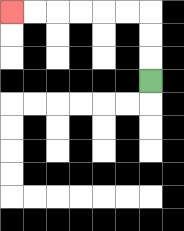{'start': '[6, 3]', 'end': '[0, 0]', 'path_directions': 'U,U,U,L,L,L,L,L,L', 'path_coordinates': '[[6, 3], [6, 2], [6, 1], [6, 0], [5, 0], [4, 0], [3, 0], [2, 0], [1, 0], [0, 0]]'}